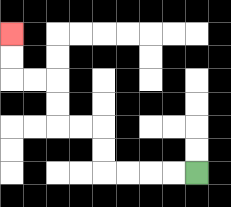{'start': '[8, 7]', 'end': '[0, 1]', 'path_directions': 'L,L,L,L,U,U,L,L,U,U,L,L,U,U', 'path_coordinates': '[[8, 7], [7, 7], [6, 7], [5, 7], [4, 7], [4, 6], [4, 5], [3, 5], [2, 5], [2, 4], [2, 3], [1, 3], [0, 3], [0, 2], [0, 1]]'}